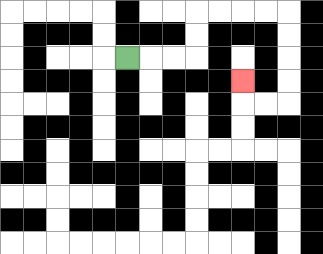{'start': '[5, 2]', 'end': '[10, 3]', 'path_directions': 'R,R,R,U,U,R,R,R,R,D,D,D,D,L,L,U', 'path_coordinates': '[[5, 2], [6, 2], [7, 2], [8, 2], [8, 1], [8, 0], [9, 0], [10, 0], [11, 0], [12, 0], [12, 1], [12, 2], [12, 3], [12, 4], [11, 4], [10, 4], [10, 3]]'}